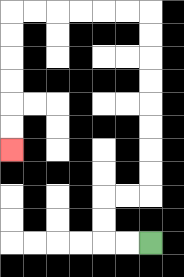{'start': '[6, 10]', 'end': '[0, 6]', 'path_directions': 'L,L,U,U,R,R,U,U,U,U,U,U,U,U,L,L,L,L,L,L,D,D,D,D,D,D', 'path_coordinates': '[[6, 10], [5, 10], [4, 10], [4, 9], [4, 8], [5, 8], [6, 8], [6, 7], [6, 6], [6, 5], [6, 4], [6, 3], [6, 2], [6, 1], [6, 0], [5, 0], [4, 0], [3, 0], [2, 0], [1, 0], [0, 0], [0, 1], [0, 2], [0, 3], [0, 4], [0, 5], [0, 6]]'}